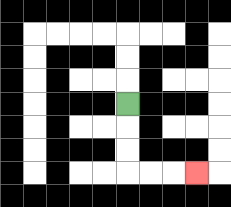{'start': '[5, 4]', 'end': '[8, 7]', 'path_directions': 'D,D,D,R,R,R', 'path_coordinates': '[[5, 4], [5, 5], [5, 6], [5, 7], [6, 7], [7, 7], [8, 7]]'}